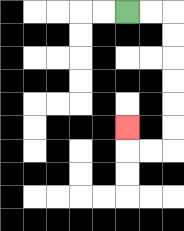{'start': '[5, 0]', 'end': '[5, 5]', 'path_directions': 'R,R,D,D,D,D,D,D,L,L,U', 'path_coordinates': '[[5, 0], [6, 0], [7, 0], [7, 1], [7, 2], [7, 3], [7, 4], [7, 5], [7, 6], [6, 6], [5, 6], [5, 5]]'}